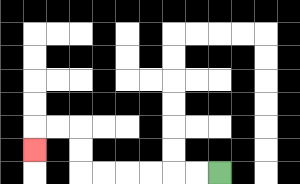{'start': '[9, 7]', 'end': '[1, 6]', 'path_directions': 'L,L,L,L,L,L,U,U,L,L,D', 'path_coordinates': '[[9, 7], [8, 7], [7, 7], [6, 7], [5, 7], [4, 7], [3, 7], [3, 6], [3, 5], [2, 5], [1, 5], [1, 6]]'}